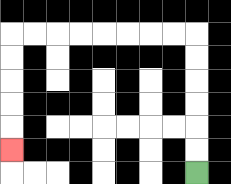{'start': '[8, 7]', 'end': '[0, 6]', 'path_directions': 'U,U,U,U,U,U,L,L,L,L,L,L,L,L,D,D,D,D,D', 'path_coordinates': '[[8, 7], [8, 6], [8, 5], [8, 4], [8, 3], [8, 2], [8, 1], [7, 1], [6, 1], [5, 1], [4, 1], [3, 1], [2, 1], [1, 1], [0, 1], [0, 2], [0, 3], [0, 4], [0, 5], [0, 6]]'}